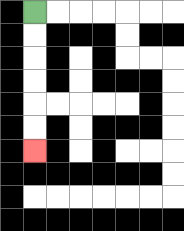{'start': '[1, 0]', 'end': '[1, 6]', 'path_directions': 'D,D,D,D,D,D', 'path_coordinates': '[[1, 0], [1, 1], [1, 2], [1, 3], [1, 4], [1, 5], [1, 6]]'}